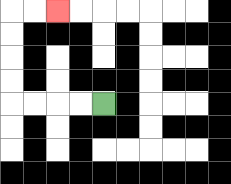{'start': '[4, 4]', 'end': '[2, 0]', 'path_directions': 'L,L,L,L,U,U,U,U,R,R', 'path_coordinates': '[[4, 4], [3, 4], [2, 4], [1, 4], [0, 4], [0, 3], [0, 2], [0, 1], [0, 0], [1, 0], [2, 0]]'}